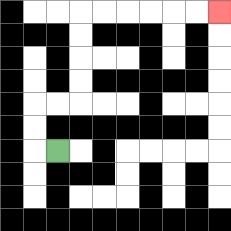{'start': '[2, 6]', 'end': '[9, 0]', 'path_directions': 'L,U,U,R,R,U,U,U,U,R,R,R,R,R,R', 'path_coordinates': '[[2, 6], [1, 6], [1, 5], [1, 4], [2, 4], [3, 4], [3, 3], [3, 2], [3, 1], [3, 0], [4, 0], [5, 0], [6, 0], [7, 0], [8, 0], [9, 0]]'}